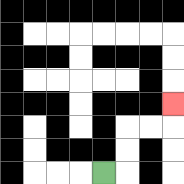{'start': '[4, 7]', 'end': '[7, 4]', 'path_directions': 'R,U,U,R,R,U', 'path_coordinates': '[[4, 7], [5, 7], [5, 6], [5, 5], [6, 5], [7, 5], [7, 4]]'}